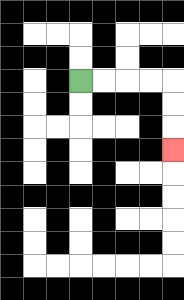{'start': '[3, 3]', 'end': '[7, 6]', 'path_directions': 'R,R,R,R,D,D,D', 'path_coordinates': '[[3, 3], [4, 3], [5, 3], [6, 3], [7, 3], [7, 4], [7, 5], [7, 6]]'}